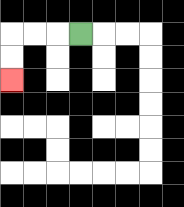{'start': '[3, 1]', 'end': '[0, 3]', 'path_directions': 'L,L,L,D,D', 'path_coordinates': '[[3, 1], [2, 1], [1, 1], [0, 1], [0, 2], [0, 3]]'}